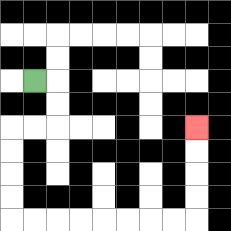{'start': '[1, 3]', 'end': '[8, 5]', 'path_directions': 'R,D,D,L,L,D,D,D,D,R,R,R,R,R,R,R,R,U,U,U,U', 'path_coordinates': '[[1, 3], [2, 3], [2, 4], [2, 5], [1, 5], [0, 5], [0, 6], [0, 7], [0, 8], [0, 9], [1, 9], [2, 9], [3, 9], [4, 9], [5, 9], [6, 9], [7, 9], [8, 9], [8, 8], [8, 7], [8, 6], [8, 5]]'}